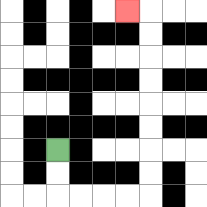{'start': '[2, 6]', 'end': '[5, 0]', 'path_directions': 'D,D,R,R,R,R,U,U,U,U,U,U,U,U,L', 'path_coordinates': '[[2, 6], [2, 7], [2, 8], [3, 8], [4, 8], [5, 8], [6, 8], [6, 7], [6, 6], [6, 5], [6, 4], [6, 3], [6, 2], [6, 1], [6, 0], [5, 0]]'}